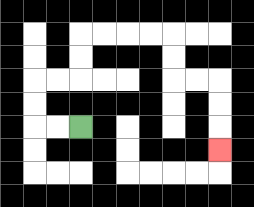{'start': '[3, 5]', 'end': '[9, 6]', 'path_directions': 'L,L,U,U,R,R,U,U,R,R,R,R,D,D,R,R,D,D,D', 'path_coordinates': '[[3, 5], [2, 5], [1, 5], [1, 4], [1, 3], [2, 3], [3, 3], [3, 2], [3, 1], [4, 1], [5, 1], [6, 1], [7, 1], [7, 2], [7, 3], [8, 3], [9, 3], [9, 4], [9, 5], [9, 6]]'}